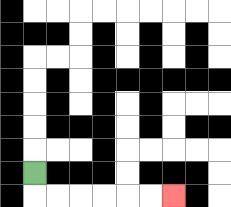{'start': '[1, 7]', 'end': '[7, 8]', 'path_directions': 'D,R,R,R,R,R,R', 'path_coordinates': '[[1, 7], [1, 8], [2, 8], [3, 8], [4, 8], [5, 8], [6, 8], [7, 8]]'}